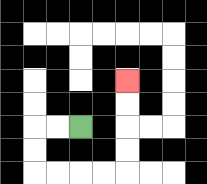{'start': '[3, 5]', 'end': '[5, 3]', 'path_directions': 'L,L,D,D,R,R,R,R,U,U,U,U', 'path_coordinates': '[[3, 5], [2, 5], [1, 5], [1, 6], [1, 7], [2, 7], [3, 7], [4, 7], [5, 7], [5, 6], [5, 5], [5, 4], [5, 3]]'}